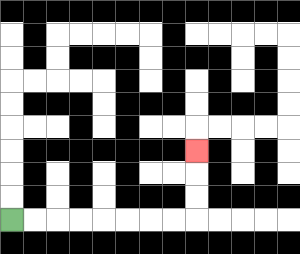{'start': '[0, 9]', 'end': '[8, 6]', 'path_directions': 'R,R,R,R,R,R,R,R,U,U,U', 'path_coordinates': '[[0, 9], [1, 9], [2, 9], [3, 9], [4, 9], [5, 9], [6, 9], [7, 9], [8, 9], [8, 8], [8, 7], [8, 6]]'}